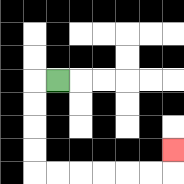{'start': '[2, 3]', 'end': '[7, 6]', 'path_directions': 'L,D,D,D,D,R,R,R,R,R,R,U', 'path_coordinates': '[[2, 3], [1, 3], [1, 4], [1, 5], [1, 6], [1, 7], [2, 7], [3, 7], [4, 7], [5, 7], [6, 7], [7, 7], [7, 6]]'}